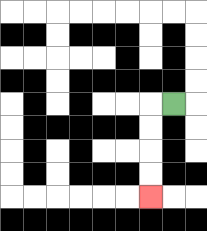{'start': '[7, 4]', 'end': '[6, 8]', 'path_directions': 'L,D,D,D,D', 'path_coordinates': '[[7, 4], [6, 4], [6, 5], [6, 6], [6, 7], [6, 8]]'}